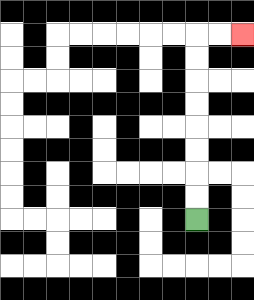{'start': '[8, 9]', 'end': '[10, 1]', 'path_directions': 'U,U,U,U,U,U,U,U,R,R', 'path_coordinates': '[[8, 9], [8, 8], [8, 7], [8, 6], [8, 5], [8, 4], [8, 3], [8, 2], [8, 1], [9, 1], [10, 1]]'}